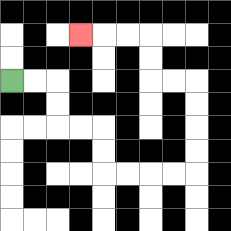{'start': '[0, 3]', 'end': '[3, 1]', 'path_directions': 'R,R,D,D,R,R,D,D,R,R,R,R,U,U,U,U,L,L,U,U,L,L,L', 'path_coordinates': '[[0, 3], [1, 3], [2, 3], [2, 4], [2, 5], [3, 5], [4, 5], [4, 6], [4, 7], [5, 7], [6, 7], [7, 7], [8, 7], [8, 6], [8, 5], [8, 4], [8, 3], [7, 3], [6, 3], [6, 2], [6, 1], [5, 1], [4, 1], [3, 1]]'}